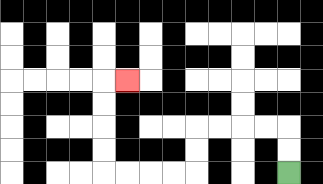{'start': '[12, 7]', 'end': '[5, 3]', 'path_directions': 'U,U,L,L,L,L,D,D,L,L,L,L,U,U,U,U,R', 'path_coordinates': '[[12, 7], [12, 6], [12, 5], [11, 5], [10, 5], [9, 5], [8, 5], [8, 6], [8, 7], [7, 7], [6, 7], [5, 7], [4, 7], [4, 6], [4, 5], [4, 4], [4, 3], [5, 3]]'}